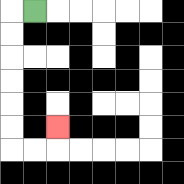{'start': '[1, 0]', 'end': '[2, 5]', 'path_directions': 'L,D,D,D,D,D,D,R,R,U', 'path_coordinates': '[[1, 0], [0, 0], [0, 1], [0, 2], [0, 3], [0, 4], [0, 5], [0, 6], [1, 6], [2, 6], [2, 5]]'}